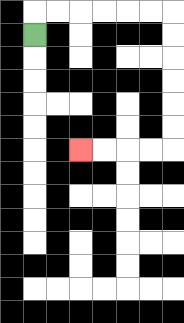{'start': '[1, 1]', 'end': '[3, 6]', 'path_directions': 'U,R,R,R,R,R,R,D,D,D,D,D,D,L,L,L,L', 'path_coordinates': '[[1, 1], [1, 0], [2, 0], [3, 0], [4, 0], [5, 0], [6, 0], [7, 0], [7, 1], [7, 2], [7, 3], [7, 4], [7, 5], [7, 6], [6, 6], [5, 6], [4, 6], [3, 6]]'}